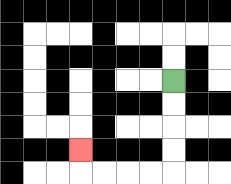{'start': '[7, 3]', 'end': '[3, 6]', 'path_directions': 'D,D,D,D,L,L,L,L,U', 'path_coordinates': '[[7, 3], [7, 4], [7, 5], [7, 6], [7, 7], [6, 7], [5, 7], [4, 7], [3, 7], [3, 6]]'}